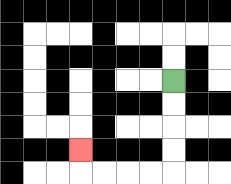{'start': '[7, 3]', 'end': '[3, 6]', 'path_directions': 'D,D,D,D,L,L,L,L,U', 'path_coordinates': '[[7, 3], [7, 4], [7, 5], [7, 6], [7, 7], [6, 7], [5, 7], [4, 7], [3, 7], [3, 6]]'}